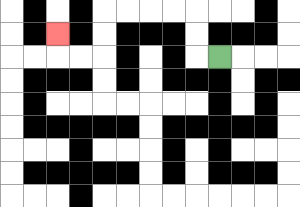{'start': '[9, 2]', 'end': '[2, 1]', 'path_directions': 'L,U,U,L,L,L,L,D,D,L,L,U', 'path_coordinates': '[[9, 2], [8, 2], [8, 1], [8, 0], [7, 0], [6, 0], [5, 0], [4, 0], [4, 1], [4, 2], [3, 2], [2, 2], [2, 1]]'}